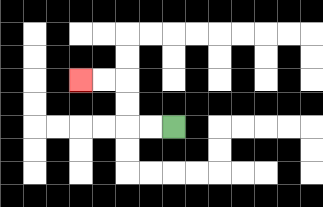{'start': '[7, 5]', 'end': '[3, 3]', 'path_directions': 'L,L,U,U,L,L', 'path_coordinates': '[[7, 5], [6, 5], [5, 5], [5, 4], [5, 3], [4, 3], [3, 3]]'}